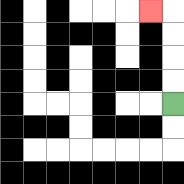{'start': '[7, 4]', 'end': '[6, 0]', 'path_directions': 'U,U,U,U,L', 'path_coordinates': '[[7, 4], [7, 3], [7, 2], [7, 1], [7, 0], [6, 0]]'}